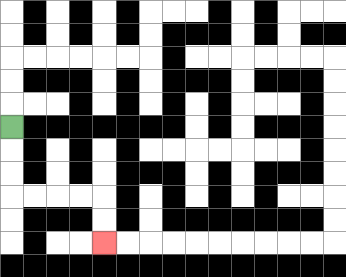{'start': '[0, 5]', 'end': '[4, 10]', 'path_directions': 'D,D,D,R,R,R,R,D,D', 'path_coordinates': '[[0, 5], [0, 6], [0, 7], [0, 8], [1, 8], [2, 8], [3, 8], [4, 8], [4, 9], [4, 10]]'}